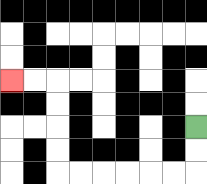{'start': '[8, 5]', 'end': '[0, 3]', 'path_directions': 'D,D,L,L,L,L,L,L,U,U,U,U,L,L', 'path_coordinates': '[[8, 5], [8, 6], [8, 7], [7, 7], [6, 7], [5, 7], [4, 7], [3, 7], [2, 7], [2, 6], [2, 5], [2, 4], [2, 3], [1, 3], [0, 3]]'}